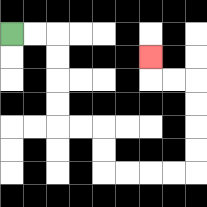{'start': '[0, 1]', 'end': '[6, 2]', 'path_directions': 'R,R,D,D,D,D,R,R,D,D,R,R,R,R,U,U,U,U,L,L,U', 'path_coordinates': '[[0, 1], [1, 1], [2, 1], [2, 2], [2, 3], [2, 4], [2, 5], [3, 5], [4, 5], [4, 6], [4, 7], [5, 7], [6, 7], [7, 7], [8, 7], [8, 6], [8, 5], [8, 4], [8, 3], [7, 3], [6, 3], [6, 2]]'}